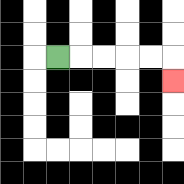{'start': '[2, 2]', 'end': '[7, 3]', 'path_directions': 'R,R,R,R,R,D', 'path_coordinates': '[[2, 2], [3, 2], [4, 2], [5, 2], [6, 2], [7, 2], [7, 3]]'}